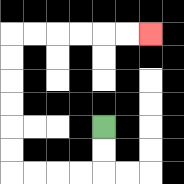{'start': '[4, 5]', 'end': '[6, 1]', 'path_directions': 'D,D,L,L,L,L,U,U,U,U,U,U,R,R,R,R,R,R', 'path_coordinates': '[[4, 5], [4, 6], [4, 7], [3, 7], [2, 7], [1, 7], [0, 7], [0, 6], [0, 5], [0, 4], [0, 3], [0, 2], [0, 1], [1, 1], [2, 1], [3, 1], [4, 1], [5, 1], [6, 1]]'}